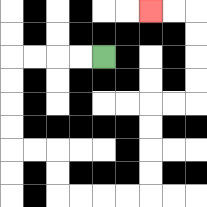{'start': '[4, 2]', 'end': '[6, 0]', 'path_directions': 'L,L,L,L,D,D,D,D,R,R,D,D,R,R,R,R,U,U,U,U,R,R,U,U,U,U,L,L', 'path_coordinates': '[[4, 2], [3, 2], [2, 2], [1, 2], [0, 2], [0, 3], [0, 4], [0, 5], [0, 6], [1, 6], [2, 6], [2, 7], [2, 8], [3, 8], [4, 8], [5, 8], [6, 8], [6, 7], [6, 6], [6, 5], [6, 4], [7, 4], [8, 4], [8, 3], [8, 2], [8, 1], [8, 0], [7, 0], [6, 0]]'}